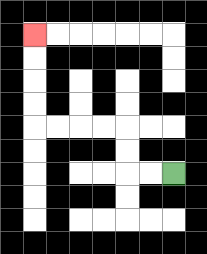{'start': '[7, 7]', 'end': '[1, 1]', 'path_directions': 'L,L,U,U,L,L,L,L,U,U,U,U', 'path_coordinates': '[[7, 7], [6, 7], [5, 7], [5, 6], [5, 5], [4, 5], [3, 5], [2, 5], [1, 5], [1, 4], [1, 3], [1, 2], [1, 1]]'}